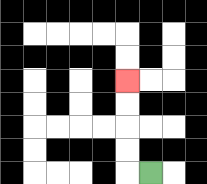{'start': '[6, 7]', 'end': '[5, 3]', 'path_directions': 'L,U,U,U,U', 'path_coordinates': '[[6, 7], [5, 7], [5, 6], [5, 5], [5, 4], [5, 3]]'}